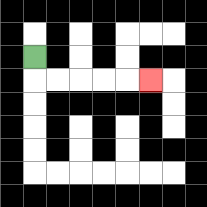{'start': '[1, 2]', 'end': '[6, 3]', 'path_directions': 'D,R,R,R,R,R', 'path_coordinates': '[[1, 2], [1, 3], [2, 3], [3, 3], [4, 3], [5, 3], [6, 3]]'}